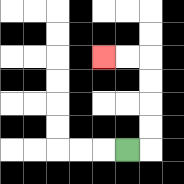{'start': '[5, 6]', 'end': '[4, 2]', 'path_directions': 'R,U,U,U,U,L,L', 'path_coordinates': '[[5, 6], [6, 6], [6, 5], [6, 4], [6, 3], [6, 2], [5, 2], [4, 2]]'}